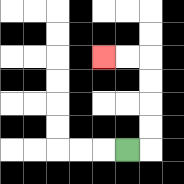{'start': '[5, 6]', 'end': '[4, 2]', 'path_directions': 'R,U,U,U,U,L,L', 'path_coordinates': '[[5, 6], [6, 6], [6, 5], [6, 4], [6, 3], [6, 2], [5, 2], [4, 2]]'}